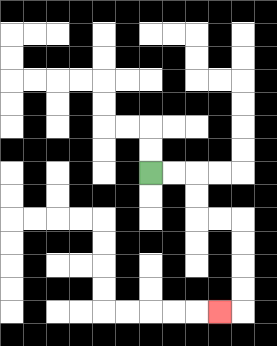{'start': '[6, 7]', 'end': '[9, 13]', 'path_directions': 'R,R,D,D,R,R,D,D,D,D,L', 'path_coordinates': '[[6, 7], [7, 7], [8, 7], [8, 8], [8, 9], [9, 9], [10, 9], [10, 10], [10, 11], [10, 12], [10, 13], [9, 13]]'}